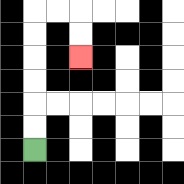{'start': '[1, 6]', 'end': '[3, 2]', 'path_directions': 'U,U,U,U,U,U,R,R,D,D', 'path_coordinates': '[[1, 6], [1, 5], [1, 4], [1, 3], [1, 2], [1, 1], [1, 0], [2, 0], [3, 0], [3, 1], [3, 2]]'}